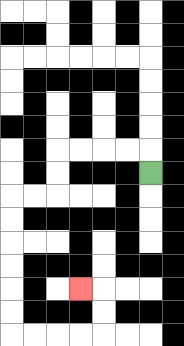{'start': '[6, 7]', 'end': '[3, 12]', 'path_directions': 'U,L,L,L,L,D,D,L,L,D,D,D,D,D,D,R,R,R,R,U,U,L', 'path_coordinates': '[[6, 7], [6, 6], [5, 6], [4, 6], [3, 6], [2, 6], [2, 7], [2, 8], [1, 8], [0, 8], [0, 9], [0, 10], [0, 11], [0, 12], [0, 13], [0, 14], [1, 14], [2, 14], [3, 14], [4, 14], [4, 13], [4, 12], [3, 12]]'}